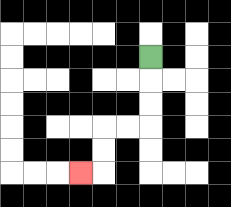{'start': '[6, 2]', 'end': '[3, 7]', 'path_directions': 'D,D,D,L,L,D,D,L', 'path_coordinates': '[[6, 2], [6, 3], [6, 4], [6, 5], [5, 5], [4, 5], [4, 6], [4, 7], [3, 7]]'}